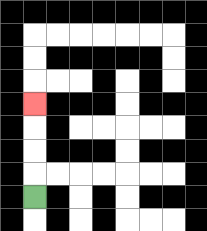{'start': '[1, 8]', 'end': '[1, 4]', 'path_directions': 'U,U,U,U', 'path_coordinates': '[[1, 8], [1, 7], [1, 6], [1, 5], [1, 4]]'}